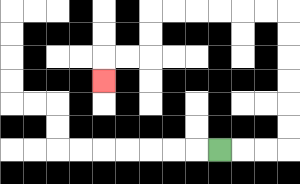{'start': '[9, 6]', 'end': '[4, 3]', 'path_directions': 'R,R,R,U,U,U,U,U,U,L,L,L,L,L,L,D,D,L,L,D', 'path_coordinates': '[[9, 6], [10, 6], [11, 6], [12, 6], [12, 5], [12, 4], [12, 3], [12, 2], [12, 1], [12, 0], [11, 0], [10, 0], [9, 0], [8, 0], [7, 0], [6, 0], [6, 1], [6, 2], [5, 2], [4, 2], [4, 3]]'}